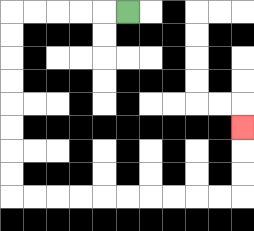{'start': '[5, 0]', 'end': '[10, 5]', 'path_directions': 'L,L,L,L,L,D,D,D,D,D,D,D,D,R,R,R,R,R,R,R,R,R,R,U,U,U', 'path_coordinates': '[[5, 0], [4, 0], [3, 0], [2, 0], [1, 0], [0, 0], [0, 1], [0, 2], [0, 3], [0, 4], [0, 5], [0, 6], [0, 7], [0, 8], [1, 8], [2, 8], [3, 8], [4, 8], [5, 8], [6, 8], [7, 8], [8, 8], [9, 8], [10, 8], [10, 7], [10, 6], [10, 5]]'}